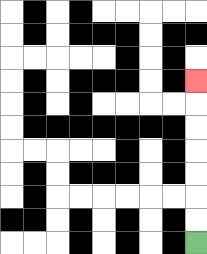{'start': '[8, 10]', 'end': '[8, 3]', 'path_directions': 'U,U,U,U,U,U,U', 'path_coordinates': '[[8, 10], [8, 9], [8, 8], [8, 7], [8, 6], [8, 5], [8, 4], [8, 3]]'}